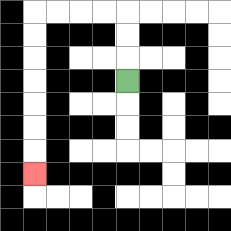{'start': '[5, 3]', 'end': '[1, 7]', 'path_directions': 'U,U,U,L,L,L,L,D,D,D,D,D,D,D', 'path_coordinates': '[[5, 3], [5, 2], [5, 1], [5, 0], [4, 0], [3, 0], [2, 0], [1, 0], [1, 1], [1, 2], [1, 3], [1, 4], [1, 5], [1, 6], [1, 7]]'}